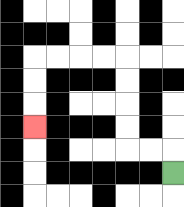{'start': '[7, 7]', 'end': '[1, 5]', 'path_directions': 'U,L,L,U,U,U,U,L,L,L,L,D,D,D', 'path_coordinates': '[[7, 7], [7, 6], [6, 6], [5, 6], [5, 5], [5, 4], [5, 3], [5, 2], [4, 2], [3, 2], [2, 2], [1, 2], [1, 3], [1, 4], [1, 5]]'}